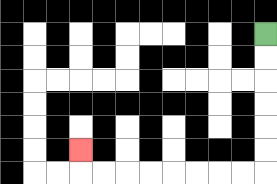{'start': '[11, 1]', 'end': '[3, 6]', 'path_directions': 'D,D,D,D,D,D,L,L,L,L,L,L,L,L,U', 'path_coordinates': '[[11, 1], [11, 2], [11, 3], [11, 4], [11, 5], [11, 6], [11, 7], [10, 7], [9, 7], [8, 7], [7, 7], [6, 7], [5, 7], [4, 7], [3, 7], [3, 6]]'}